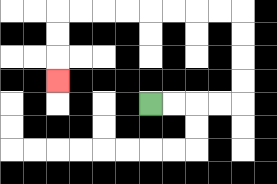{'start': '[6, 4]', 'end': '[2, 3]', 'path_directions': 'R,R,R,R,U,U,U,U,L,L,L,L,L,L,L,L,D,D,D', 'path_coordinates': '[[6, 4], [7, 4], [8, 4], [9, 4], [10, 4], [10, 3], [10, 2], [10, 1], [10, 0], [9, 0], [8, 0], [7, 0], [6, 0], [5, 0], [4, 0], [3, 0], [2, 0], [2, 1], [2, 2], [2, 3]]'}